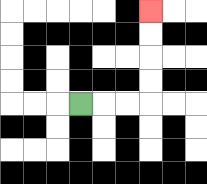{'start': '[3, 4]', 'end': '[6, 0]', 'path_directions': 'R,R,R,U,U,U,U', 'path_coordinates': '[[3, 4], [4, 4], [5, 4], [6, 4], [6, 3], [6, 2], [6, 1], [6, 0]]'}